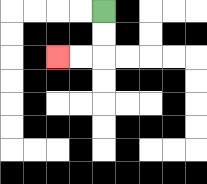{'start': '[4, 0]', 'end': '[2, 2]', 'path_directions': 'D,D,L,L', 'path_coordinates': '[[4, 0], [4, 1], [4, 2], [3, 2], [2, 2]]'}